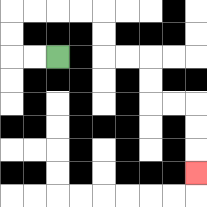{'start': '[2, 2]', 'end': '[8, 7]', 'path_directions': 'L,L,U,U,R,R,R,R,D,D,R,R,D,D,R,R,D,D,D', 'path_coordinates': '[[2, 2], [1, 2], [0, 2], [0, 1], [0, 0], [1, 0], [2, 0], [3, 0], [4, 0], [4, 1], [4, 2], [5, 2], [6, 2], [6, 3], [6, 4], [7, 4], [8, 4], [8, 5], [8, 6], [8, 7]]'}